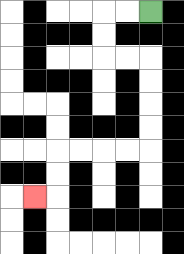{'start': '[6, 0]', 'end': '[1, 8]', 'path_directions': 'L,L,D,D,R,R,D,D,D,D,L,L,L,L,D,D,L', 'path_coordinates': '[[6, 0], [5, 0], [4, 0], [4, 1], [4, 2], [5, 2], [6, 2], [6, 3], [6, 4], [6, 5], [6, 6], [5, 6], [4, 6], [3, 6], [2, 6], [2, 7], [2, 8], [1, 8]]'}